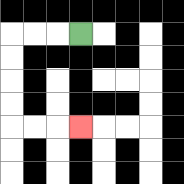{'start': '[3, 1]', 'end': '[3, 5]', 'path_directions': 'L,L,L,D,D,D,D,R,R,R', 'path_coordinates': '[[3, 1], [2, 1], [1, 1], [0, 1], [0, 2], [0, 3], [0, 4], [0, 5], [1, 5], [2, 5], [3, 5]]'}